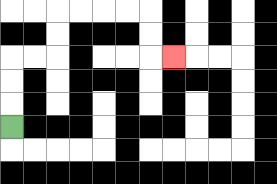{'start': '[0, 5]', 'end': '[7, 2]', 'path_directions': 'U,U,U,R,R,U,U,R,R,R,R,D,D,R', 'path_coordinates': '[[0, 5], [0, 4], [0, 3], [0, 2], [1, 2], [2, 2], [2, 1], [2, 0], [3, 0], [4, 0], [5, 0], [6, 0], [6, 1], [6, 2], [7, 2]]'}